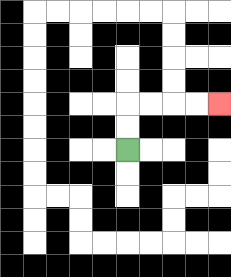{'start': '[5, 6]', 'end': '[9, 4]', 'path_directions': 'U,U,R,R,R,R', 'path_coordinates': '[[5, 6], [5, 5], [5, 4], [6, 4], [7, 4], [8, 4], [9, 4]]'}